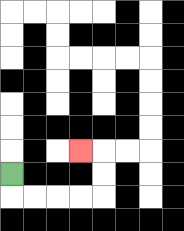{'start': '[0, 7]', 'end': '[3, 6]', 'path_directions': 'D,R,R,R,R,U,U,L', 'path_coordinates': '[[0, 7], [0, 8], [1, 8], [2, 8], [3, 8], [4, 8], [4, 7], [4, 6], [3, 6]]'}